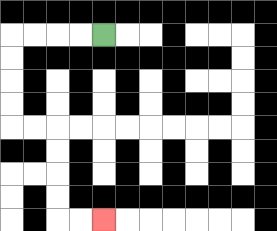{'start': '[4, 1]', 'end': '[4, 9]', 'path_directions': 'L,L,L,L,D,D,D,D,R,R,D,D,D,D,R,R', 'path_coordinates': '[[4, 1], [3, 1], [2, 1], [1, 1], [0, 1], [0, 2], [0, 3], [0, 4], [0, 5], [1, 5], [2, 5], [2, 6], [2, 7], [2, 8], [2, 9], [3, 9], [4, 9]]'}